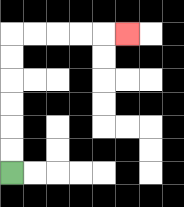{'start': '[0, 7]', 'end': '[5, 1]', 'path_directions': 'U,U,U,U,U,U,R,R,R,R,R', 'path_coordinates': '[[0, 7], [0, 6], [0, 5], [0, 4], [0, 3], [0, 2], [0, 1], [1, 1], [2, 1], [3, 1], [4, 1], [5, 1]]'}